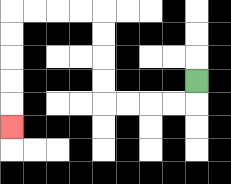{'start': '[8, 3]', 'end': '[0, 5]', 'path_directions': 'D,L,L,L,L,U,U,U,U,L,L,L,L,D,D,D,D,D', 'path_coordinates': '[[8, 3], [8, 4], [7, 4], [6, 4], [5, 4], [4, 4], [4, 3], [4, 2], [4, 1], [4, 0], [3, 0], [2, 0], [1, 0], [0, 0], [0, 1], [0, 2], [0, 3], [0, 4], [0, 5]]'}